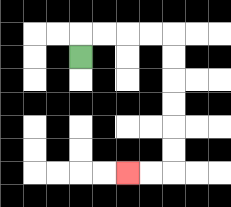{'start': '[3, 2]', 'end': '[5, 7]', 'path_directions': 'U,R,R,R,R,D,D,D,D,D,D,L,L', 'path_coordinates': '[[3, 2], [3, 1], [4, 1], [5, 1], [6, 1], [7, 1], [7, 2], [7, 3], [7, 4], [7, 5], [7, 6], [7, 7], [6, 7], [5, 7]]'}